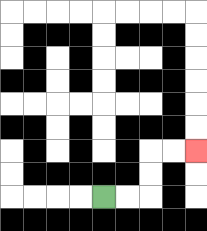{'start': '[4, 8]', 'end': '[8, 6]', 'path_directions': 'R,R,U,U,R,R', 'path_coordinates': '[[4, 8], [5, 8], [6, 8], [6, 7], [6, 6], [7, 6], [8, 6]]'}